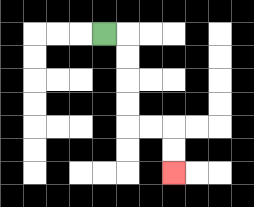{'start': '[4, 1]', 'end': '[7, 7]', 'path_directions': 'R,D,D,D,D,R,R,D,D', 'path_coordinates': '[[4, 1], [5, 1], [5, 2], [5, 3], [5, 4], [5, 5], [6, 5], [7, 5], [7, 6], [7, 7]]'}